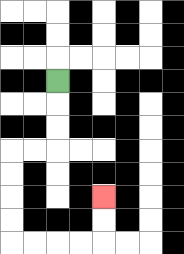{'start': '[2, 3]', 'end': '[4, 8]', 'path_directions': 'D,D,D,L,L,D,D,D,D,R,R,R,R,U,U', 'path_coordinates': '[[2, 3], [2, 4], [2, 5], [2, 6], [1, 6], [0, 6], [0, 7], [0, 8], [0, 9], [0, 10], [1, 10], [2, 10], [3, 10], [4, 10], [4, 9], [4, 8]]'}